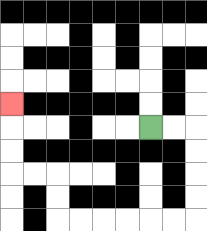{'start': '[6, 5]', 'end': '[0, 4]', 'path_directions': 'R,R,D,D,D,D,L,L,L,L,L,L,U,U,L,L,U,U,U', 'path_coordinates': '[[6, 5], [7, 5], [8, 5], [8, 6], [8, 7], [8, 8], [8, 9], [7, 9], [6, 9], [5, 9], [4, 9], [3, 9], [2, 9], [2, 8], [2, 7], [1, 7], [0, 7], [0, 6], [0, 5], [0, 4]]'}